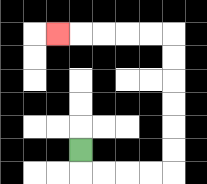{'start': '[3, 6]', 'end': '[2, 1]', 'path_directions': 'D,R,R,R,R,U,U,U,U,U,U,L,L,L,L,L', 'path_coordinates': '[[3, 6], [3, 7], [4, 7], [5, 7], [6, 7], [7, 7], [7, 6], [7, 5], [7, 4], [7, 3], [7, 2], [7, 1], [6, 1], [5, 1], [4, 1], [3, 1], [2, 1]]'}